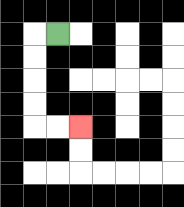{'start': '[2, 1]', 'end': '[3, 5]', 'path_directions': 'L,D,D,D,D,R,R', 'path_coordinates': '[[2, 1], [1, 1], [1, 2], [1, 3], [1, 4], [1, 5], [2, 5], [3, 5]]'}